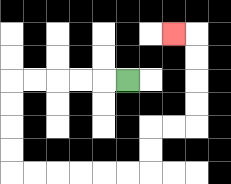{'start': '[5, 3]', 'end': '[7, 1]', 'path_directions': 'L,L,L,L,L,D,D,D,D,R,R,R,R,R,R,U,U,R,R,U,U,U,U,L', 'path_coordinates': '[[5, 3], [4, 3], [3, 3], [2, 3], [1, 3], [0, 3], [0, 4], [0, 5], [0, 6], [0, 7], [1, 7], [2, 7], [3, 7], [4, 7], [5, 7], [6, 7], [6, 6], [6, 5], [7, 5], [8, 5], [8, 4], [8, 3], [8, 2], [8, 1], [7, 1]]'}